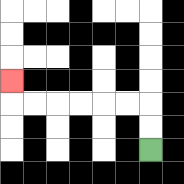{'start': '[6, 6]', 'end': '[0, 3]', 'path_directions': 'U,U,L,L,L,L,L,L,U', 'path_coordinates': '[[6, 6], [6, 5], [6, 4], [5, 4], [4, 4], [3, 4], [2, 4], [1, 4], [0, 4], [0, 3]]'}